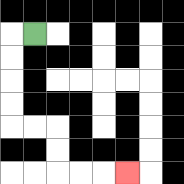{'start': '[1, 1]', 'end': '[5, 7]', 'path_directions': 'L,D,D,D,D,R,R,D,D,R,R,R', 'path_coordinates': '[[1, 1], [0, 1], [0, 2], [0, 3], [0, 4], [0, 5], [1, 5], [2, 5], [2, 6], [2, 7], [3, 7], [4, 7], [5, 7]]'}